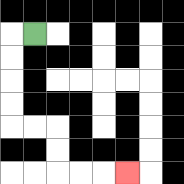{'start': '[1, 1]', 'end': '[5, 7]', 'path_directions': 'L,D,D,D,D,R,R,D,D,R,R,R', 'path_coordinates': '[[1, 1], [0, 1], [0, 2], [0, 3], [0, 4], [0, 5], [1, 5], [2, 5], [2, 6], [2, 7], [3, 7], [4, 7], [5, 7]]'}